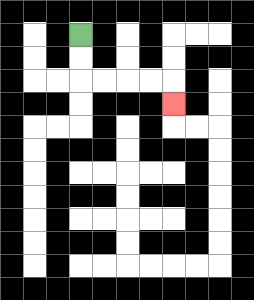{'start': '[3, 1]', 'end': '[7, 4]', 'path_directions': 'D,D,R,R,R,R,D', 'path_coordinates': '[[3, 1], [3, 2], [3, 3], [4, 3], [5, 3], [6, 3], [7, 3], [7, 4]]'}